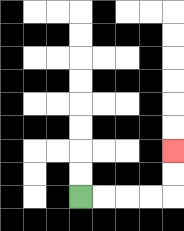{'start': '[3, 8]', 'end': '[7, 6]', 'path_directions': 'R,R,R,R,U,U', 'path_coordinates': '[[3, 8], [4, 8], [5, 8], [6, 8], [7, 8], [7, 7], [7, 6]]'}